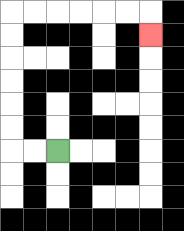{'start': '[2, 6]', 'end': '[6, 1]', 'path_directions': 'L,L,U,U,U,U,U,U,R,R,R,R,R,R,D', 'path_coordinates': '[[2, 6], [1, 6], [0, 6], [0, 5], [0, 4], [0, 3], [0, 2], [0, 1], [0, 0], [1, 0], [2, 0], [3, 0], [4, 0], [5, 0], [6, 0], [6, 1]]'}